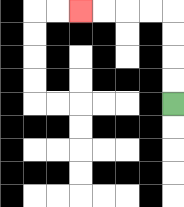{'start': '[7, 4]', 'end': '[3, 0]', 'path_directions': 'U,U,U,U,L,L,L,L', 'path_coordinates': '[[7, 4], [7, 3], [7, 2], [7, 1], [7, 0], [6, 0], [5, 0], [4, 0], [3, 0]]'}